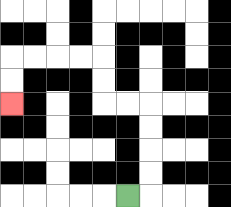{'start': '[5, 8]', 'end': '[0, 4]', 'path_directions': 'R,U,U,U,U,L,L,U,U,L,L,L,L,D,D', 'path_coordinates': '[[5, 8], [6, 8], [6, 7], [6, 6], [6, 5], [6, 4], [5, 4], [4, 4], [4, 3], [4, 2], [3, 2], [2, 2], [1, 2], [0, 2], [0, 3], [0, 4]]'}